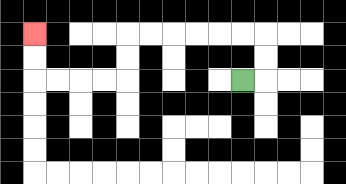{'start': '[10, 3]', 'end': '[1, 1]', 'path_directions': 'R,U,U,L,L,L,L,L,L,D,D,L,L,L,L,U,U', 'path_coordinates': '[[10, 3], [11, 3], [11, 2], [11, 1], [10, 1], [9, 1], [8, 1], [7, 1], [6, 1], [5, 1], [5, 2], [5, 3], [4, 3], [3, 3], [2, 3], [1, 3], [1, 2], [1, 1]]'}